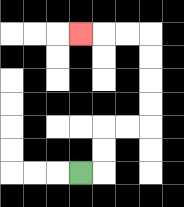{'start': '[3, 7]', 'end': '[3, 1]', 'path_directions': 'R,U,U,R,R,U,U,U,U,L,L,L', 'path_coordinates': '[[3, 7], [4, 7], [4, 6], [4, 5], [5, 5], [6, 5], [6, 4], [6, 3], [6, 2], [6, 1], [5, 1], [4, 1], [3, 1]]'}